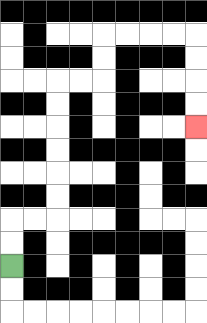{'start': '[0, 11]', 'end': '[8, 5]', 'path_directions': 'U,U,R,R,U,U,U,U,U,U,R,R,U,U,R,R,R,R,D,D,D,D', 'path_coordinates': '[[0, 11], [0, 10], [0, 9], [1, 9], [2, 9], [2, 8], [2, 7], [2, 6], [2, 5], [2, 4], [2, 3], [3, 3], [4, 3], [4, 2], [4, 1], [5, 1], [6, 1], [7, 1], [8, 1], [8, 2], [8, 3], [8, 4], [8, 5]]'}